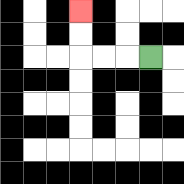{'start': '[6, 2]', 'end': '[3, 0]', 'path_directions': 'L,L,L,U,U', 'path_coordinates': '[[6, 2], [5, 2], [4, 2], [3, 2], [3, 1], [3, 0]]'}